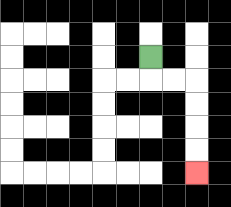{'start': '[6, 2]', 'end': '[8, 7]', 'path_directions': 'D,R,R,D,D,D,D', 'path_coordinates': '[[6, 2], [6, 3], [7, 3], [8, 3], [8, 4], [8, 5], [8, 6], [8, 7]]'}